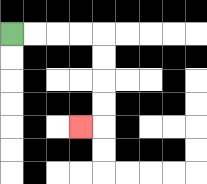{'start': '[0, 1]', 'end': '[3, 5]', 'path_directions': 'R,R,R,R,D,D,D,D,L', 'path_coordinates': '[[0, 1], [1, 1], [2, 1], [3, 1], [4, 1], [4, 2], [4, 3], [4, 4], [4, 5], [3, 5]]'}